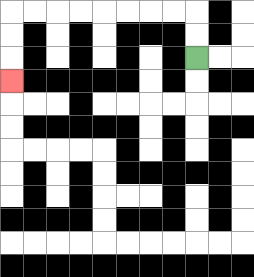{'start': '[8, 2]', 'end': '[0, 3]', 'path_directions': 'U,U,L,L,L,L,L,L,L,L,D,D,D', 'path_coordinates': '[[8, 2], [8, 1], [8, 0], [7, 0], [6, 0], [5, 0], [4, 0], [3, 0], [2, 0], [1, 0], [0, 0], [0, 1], [0, 2], [0, 3]]'}